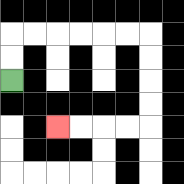{'start': '[0, 3]', 'end': '[2, 5]', 'path_directions': 'U,U,R,R,R,R,R,R,D,D,D,D,L,L,L,L', 'path_coordinates': '[[0, 3], [0, 2], [0, 1], [1, 1], [2, 1], [3, 1], [4, 1], [5, 1], [6, 1], [6, 2], [6, 3], [6, 4], [6, 5], [5, 5], [4, 5], [3, 5], [2, 5]]'}